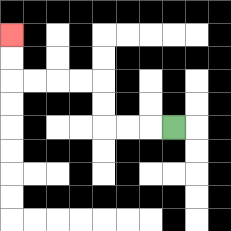{'start': '[7, 5]', 'end': '[0, 1]', 'path_directions': 'L,L,L,U,U,L,L,L,L,U,U', 'path_coordinates': '[[7, 5], [6, 5], [5, 5], [4, 5], [4, 4], [4, 3], [3, 3], [2, 3], [1, 3], [0, 3], [0, 2], [0, 1]]'}